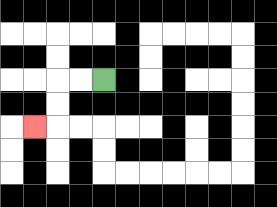{'start': '[4, 3]', 'end': '[1, 5]', 'path_directions': 'L,L,D,D,L', 'path_coordinates': '[[4, 3], [3, 3], [2, 3], [2, 4], [2, 5], [1, 5]]'}